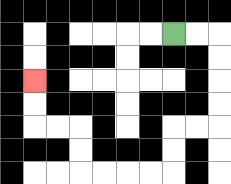{'start': '[7, 1]', 'end': '[1, 3]', 'path_directions': 'R,R,D,D,D,D,L,L,D,D,L,L,L,L,U,U,L,L,U,U', 'path_coordinates': '[[7, 1], [8, 1], [9, 1], [9, 2], [9, 3], [9, 4], [9, 5], [8, 5], [7, 5], [7, 6], [7, 7], [6, 7], [5, 7], [4, 7], [3, 7], [3, 6], [3, 5], [2, 5], [1, 5], [1, 4], [1, 3]]'}